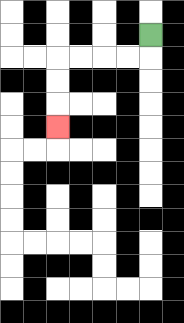{'start': '[6, 1]', 'end': '[2, 5]', 'path_directions': 'D,L,L,L,L,D,D,D', 'path_coordinates': '[[6, 1], [6, 2], [5, 2], [4, 2], [3, 2], [2, 2], [2, 3], [2, 4], [2, 5]]'}